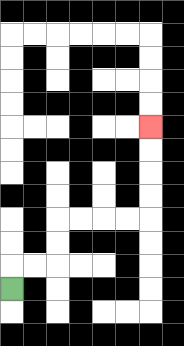{'start': '[0, 12]', 'end': '[6, 5]', 'path_directions': 'U,R,R,U,U,R,R,R,R,U,U,U,U', 'path_coordinates': '[[0, 12], [0, 11], [1, 11], [2, 11], [2, 10], [2, 9], [3, 9], [4, 9], [5, 9], [6, 9], [6, 8], [6, 7], [6, 6], [6, 5]]'}